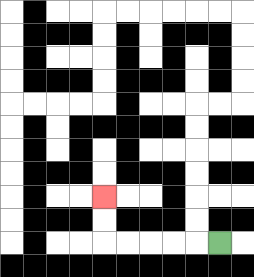{'start': '[9, 10]', 'end': '[4, 8]', 'path_directions': 'L,L,L,L,L,U,U', 'path_coordinates': '[[9, 10], [8, 10], [7, 10], [6, 10], [5, 10], [4, 10], [4, 9], [4, 8]]'}